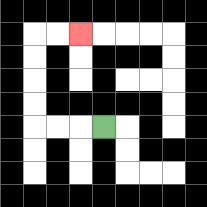{'start': '[4, 5]', 'end': '[3, 1]', 'path_directions': 'L,L,L,U,U,U,U,R,R', 'path_coordinates': '[[4, 5], [3, 5], [2, 5], [1, 5], [1, 4], [1, 3], [1, 2], [1, 1], [2, 1], [3, 1]]'}